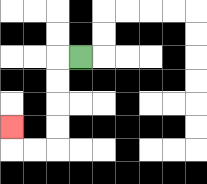{'start': '[3, 2]', 'end': '[0, 5]', 'path_directions': 'L,D,D,D,D,L,L,U', 'path_coordinates': '[[3, 2], [2, 2], [2, 3], [2, 4], [2, 5], [2, 6], [1, 6], [0, 6], [0, 5]]'}